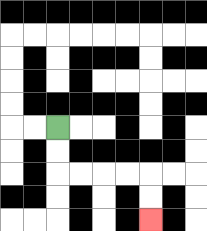{'start': '[2, 5]', 'end': '[6, 9]', 'path_directions': 'D,D,R,R,R,R,D,D', 'path_coordinates': '[[2, 5], [2, 6], [2, 7], [3, 7], [4, 7], [5, 7], [6, 7], [6, 8], [6, 9]]'}